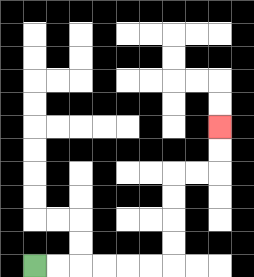{'start': '[1, 11]', 'end': '[9, 5]', 'path_directions': 'R,R,R,R,R,R,U,U,U,U,R,R,U,U', 'path_coordinates': '[[1, 11], [2, 11], [3, 11], [4, 11], [5, 11], [6, 11], [7, 11], [7, 10], [7, 9], [7, 8], [7, 7], [8, 7], [9, 7], [9, 6], [9, 5]]'}